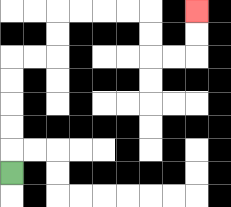{'start': '[0, 7]', 'end': '[8, 0]', 'path_directions': 'U,U,U,U,U,R,R,U,U,R,R,R,R,D,D,R,R,U,U', 'path_coordinates': '[[0, 7], [0, 6], [0, 5], [0, 4], [0, 3], [0, 2], [1, 2], [2, 2], [2, 1], [2, 0], [3, 0], [4, 0], [5, 0], [6, 0], [6, 1], [6, 2], [7, 2], [8, 2], [8, 1], [8, 0]]'}